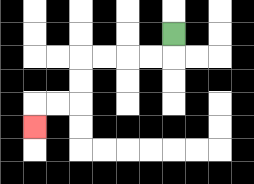{'start': '[7, 1]', 'end': '[1, 5]', 'path_directions': 'D,L,L,L,L,D,D,L,L,D', 'path_coordinates': '[[7, 1], [7, 2], [6, 2], [5, 2], [4, 2], [3, 2], [3, 3], [3, 4], [2, 4], [1, 4], [1, 5]]'}